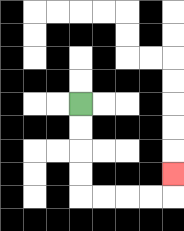{'start': '[3, 4]', 'end': '[7, 7]', 'path_directions': 'D,D,D,D,R,R,R,R,U', 'path_coordinates': '[[3, 4], [3, 5], [3, 6], [3, 7], [3, 8], [4, 8], [5, 8], [6, 8], [7, 8], [7, 7]]'}